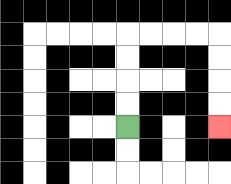{'start': '[5, 5]', 'end': '[9, 5]', 'path_directions': 'U,U,U,U,R,R,R,R,D,D,D,D', 'path_coordinates': '[[5, 5], [5, 4], [5, 3], [5, 2], [5, 1], [6, 1], [7, 1], [8, 1], [9, 1], [9, 2], [9, 3], [9, 4], [9, 5]]'}